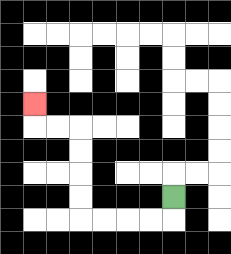{'start': '[7, 8]', 'end': '[1, 4]', 'path_directions': 'D,L,L,L,L,U,U,U,U,L,L,U', 'path_coordinates': '[[7, 8], [7, 9], [6, 9], [5, 9], [4, 9], [3, 9], [3, 8], [3, 7], [3, 6], [3, 5], [2, 5], [1, 5], [1, 4]]'}